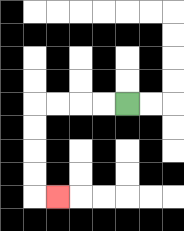{'start': '[5, 4]', 'end': '[2, 8]', 'path_directions': 'L,L,L,L,D,D,D,D,R', 'path_coordinates': '[[5, 4], [4, 4], [3, 4], [2, 4], [1, 4], [1, 5], [1, 6], [1, 7], [1, 8], [2, 8]]'}